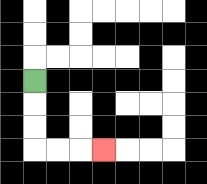{'start': '[1, 3]', 'end': '[4, 6]', 'path_directions': 'D,D,D,R,R,R', 'path_coordinates': '[[1, 3], [1, 4], [1, 5], [1, 6], [2, 6], [3, 6], [4, 6]]'}